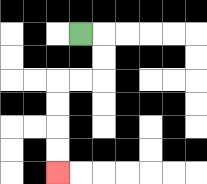{'start': '[3, 1]', 'end': '[2, 7]', 'path_directions': 'R,D,D,L,L,D,D,D,D', 'path_coordinates': '[[3, 1], [4, 1], [4, 2], [4, 3], [3, 3], [2, 3], [2, 4], [2, 5], [2, 6], [2, 7]]'}